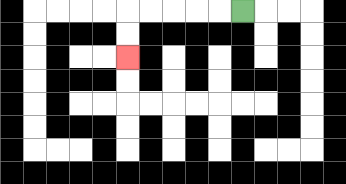{'start': '[10, 0]', 'end': '[5, 2]', 'path_directions': 'L,L,L,L,L,D,D', 'path_coordinates': '[[10, 0], [9, 0], [8, 0], [7, 0], [6, 0], [5, 0], [5, 1], [5, 2]]'}